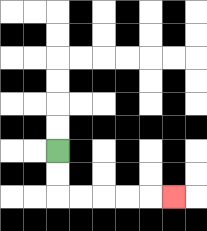{'start': '[2, 6]', 'end': '[7, 8]', 'path_directions': 'D,D,R,R,R,R,R', 'path_coordinates': '[[2, 6], [2, 7], [2, 8], [3, 8], [4, 8], [5, 8], [6, 8], [7, 8]]'}